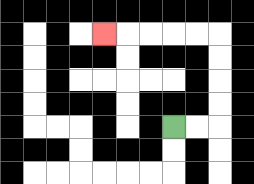{'start': '[7, 5]', 'end': '[4, 1]', 'path_directions': 'R,R,U,U,U,U,L,L,L,L,L', 'path_coordinates': '[[7, 5], [8, 5], [9, 5], [9, 4], [9, 3], [9, 2], [9, 1], [8, 1], [7, 1], [6, 1], [5, 1], [4, 1]]'}